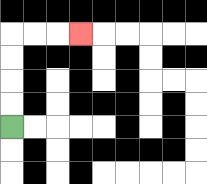{'start': '[0, 5]', 'end': '[3, 1]', 'path_directions': 'U,U,U,U,R,R,R', 'path_coordinates': '[[0, 5], [0, 4], [0, 3], [0, 2], [0, 1], [1, 1], [2, 1], [3, 1]]'}